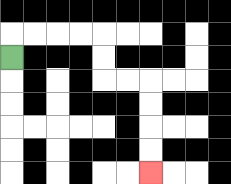{'start': '[0, 2]', 'end': '[6, 7]', 'path_directions': 'U,R,R,R,R,D,D,R,R,D,D,D,D', 'path_coordinates': '[[0, 2], [0, 1], [1, 1], [2, 1], [3, 1], [4, 1], [4, 2], [4, 3], [5, 3], [6, 3], [6, 4], [6, 5], [6, 6], [6, 7]]'}